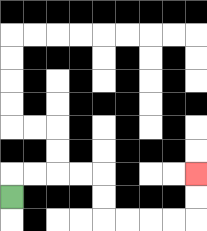{'start': '[0, 8]', 'end': '[8, 7]', 'path_directions': 'U,R,R,R,R,D,D,R,R,R,R,U,U', 'path_coordinates': '[[0, 8], [0, 7], [1, 7], [2, 7], [3, 7], [4, 7], [4, 8], [4, 9], [5, 9], [6, 9], [7, 9], [8, 9], [8, 8], [8, 7]]'}